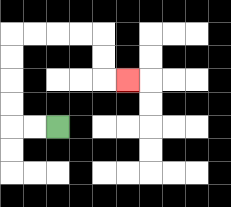{'start': '[2, 5]', 'end': '[5, 3]', 'path_directions': 'L,L,U,U,U,U,R,R,R,R,D,D,R', 'path_coordinates': '[[2, 5], [1, 5], [0, 5], [0, 4], [0, 3], [0, 2], [0, 1], [1, 1], [2, 1], [3, 1], [4, 1], [4, 2], [4, 3], [5, 3]]'}